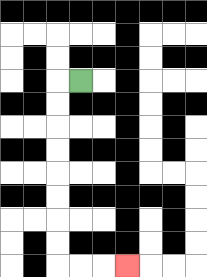{'start': '[3, 3]', 'end': '[5, 11]', 'path_directions': 'L,D,D,D,D,D,D,D,D,R,R,R', 'path_coordinates': '[[3, 3], [2, 3], [2, 4], [2, 5], [2, 6], [2, 7], [2, 8], [2, 9], [2, 10], [2, 11], [3, 11], [4, 11], [5, 11]]'}